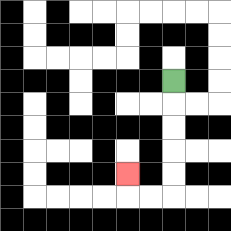{'start': '[7, 3]', 'end': '[5, 7]', 'path_directions': 'D,D,D,D,D,L,L,U', 'path_coordinates': '[[7, 3], [7, 4], [7, 5], [7, 6], [7, 7], [7, 8], [6, 8], [5, 8], [5, 7]]'}